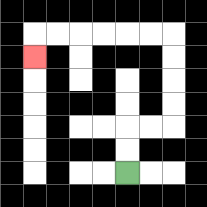{'start': '[5, 7]', 'end': '[1, 2]', 'path_directions': 'U,U,R,R,U,U,U,U,L,L,L,L,L,L,D', 'path_coordinates': '[[5, 7], [5, 6], [5, 5], [6, 5], [7, 5], [7, 4], [7, 3], [7, 2], [7, 1], [6, 1], [5, 1], [4, 1], [3, 1], [2, 1], [1, 1], [1, 2]]'}